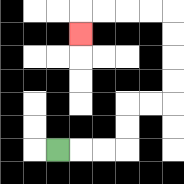{'start': '[2, 6]', 'end': '[3, 1]', 'path_directions': 'R,R,R,U,U,R,R,U,U,U,U,L,L,L,L,D', 'path_coordinates': '[[2, 6], [3, 6], [4, 6], [5, 6], [5, 5], [5, 4], [6, 4], [7, 4], [7, 3], [7, 2], [7, 1], [7, 0], [6, 0], [5, 0], [4, 0], [3, 0], [3, 1]]'}